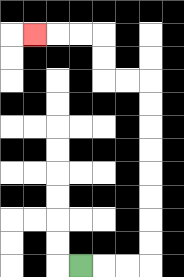{'start': '[3, 11]', 'end': '[1, 1]', 'path_directions': 'R,R,R,U,U,U,U,U,U,U,U,L,L,U,U,L,L,L', 'path_coordinates': '[[3, 11], [4, 11], [5, 11], [6, 11], [6, 10], [6, 9], [6, 8], [6, 7], [6, 6], [6, 5], [6, 4], [6, 3], [5, 3], [4, 3], [4, 2], [4, 1], [3, 1], [2, 1], [1, 1]]'}